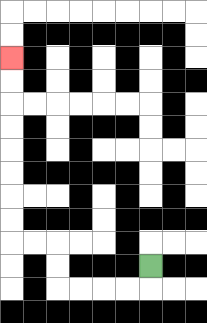{'start': '[6, 11]', 'end': '[0, 2]', 'path_directions': 'D,L,L,L,L,U,U,L,L,U,U,U,U,U,U,U,U', 'path_coordinates': '[[6, 11], [6, 12], [5, 12], [4, 12], [3, 12], [2, 12], [2, 11], [2, 10], [1, 10], [0, 10], [0, 9], [0, 8], [0, 7], [0, 6], [0, 5], [0, 4], [0, 3], [0, 2]]'}